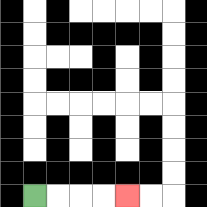{'start': '[1, 8]', 'end': '[5, 8]', 'path_directions': 'R,R,R,R', 'path_coordinates': '[[1, 8], [2, 8], [3, 8], [4, 8], [5, 8]]'}